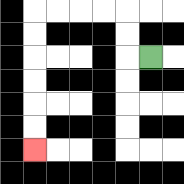{'start': '[6, 2]', 'end': '[1, 6]', 'path_directions': 'L,U,U,L,L,L,L,D,D,D,D,D,D', 'path_coordinates': '[[6, 2], [5, 2], [5, 1], [5, 0], [4, 0], [3, 0], [2, 0], [1, 0], [1, 1], [1, 2], [1, 3], [1, 4], [1, 5], [1, 6]]'}